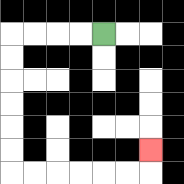{'start': '[4, 1]', 'end': '[6, 6]', 'path_directions': 'L,L,L,L,D,D,D,D,D,D,R,R,R,R,R,R,U', 'path_coordinates': '[[4, 1], [3, 1], [2, 1], [1, 1], [0, 1], [0, 2], [0, 3], [0, 4], [0, 5], [0, 6], [0, 7], [1, 7], [2, 7], [3, 7], [4, 7], [5, 7], [6, 7], [6, 6]]'}